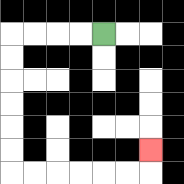{'start': '[4, 1]', 'end': '[6, 6]', 'path_directions': 'L,L,L,L,D,D,D,D,D,D,R,R,R,R,R,R,U', 'path_coordinates': '[[4, 1], [3, 1], [2, 1], [1, 1], [0, 1], [0, 2], [0, 3], [0, 4], [0, 5], [0, 6], [0, 7], [1, 7], [2, 7], [3, 7], [4, 7], [5, 7], [6, 7], [6, 6]]'}